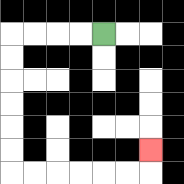{'start': '[4, 1]', 'end': '[6, 6]', 'path_directions': 'L,L,L,L,D,D,D,D,D,D,R,R,R,R,R,R,U', 'path_coordinates': '[[4, 1], [3, 1], [2, 1], [1, 1], [0, 1], [0, 2], [0, 3], [0, 4], [0, 5], [0, 6], [0, 7], [1, 7], [2, 7], [3, 7], [4, 7], [5, 7], [6, 7], [6, 6]]'}